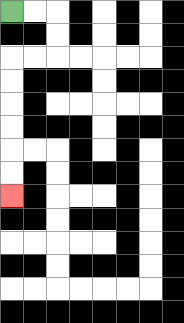{'start': '[0, 0]', 'end': '[0, 8]', 'path_directions': 'R,R,D,D,L,L,D,D,D,D,D,D', 'path_coordinates': '[[0, 0], [1, 0], [2, 0], [2, 1], [2, 2], [1, 2], [0, 2], [0, 3], [0, 4], [0, 5], [0, 6], [0, 7], [0, 8]]'}